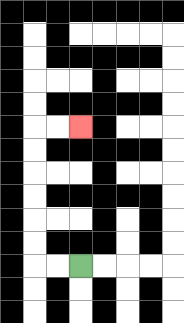{'start': '[3, 11]', 'end': '[3, 5]', 'path_directions': 'L,L,U,U,U,U,U,U,R,R', 'path_coordinates': '[[3, 11], [2, 11], [1, 11], [1, 10], [1, 9], [1, 8], [1, 7], [1, 6], [1, 5], [2, 5], [3, 5]]'}